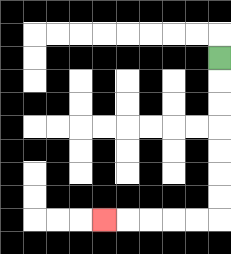{'start': '[9, 2]', 'end': '[4, 9]', 'path_directions': 'D,D,D,D,D,D,D,L,L,L,L,L', 'path_coordinates': '[[9, 2], [9, 3], [9, 4], [9, 5], [9, 6], [9, 7], [9, 8], [9, 9], [8, 9], [7, 9], [6, 9], [5, 9], [4, 9]]'}